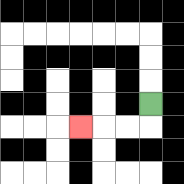{'start': '[6, 4]', 'end': '[3, 5]', 'path_directions': 'D,L,L,L', 'path_coordinates': '[[6, 4], [6, 5], [5, 5], [4, 5], [3, 5]]'}